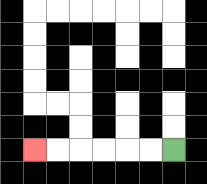{'start': '[7, 6]', 'end': '[1, 6]', 'path_directions': 'L,L,L,L,L,L', 'path_coordinates': '[[7, 6], [6, 6], [5, 6], [4, 6], [3, 6], [2, 6], [1, 6]]'}